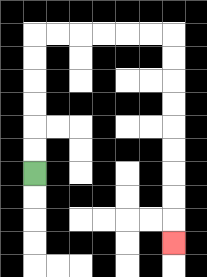{'start': '[1, 7]', 'end': '[7, 10]', 'path_directions': 'U,U,U,U,U,U,R,R,R,R,R,R,D,D,D,D,D,D,D,D,D', 'path_coordinates': '[[1, 7], [1, 6], [1, 5], [1, 4], [1, 3], [1, 2], [1, 1], [2, 1], [3, 1], [4, 1], [5, 1], [6, 1], [7, 1], [7, 2], [7, 3], [7, 4], [7, 5], [7, 6], [7, 7], [7, 8], [7, 9], [7, 10]]'}